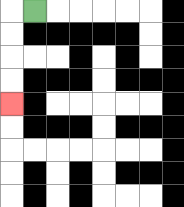{'start': '[1, 0]', 'end': '[0, 4]', 'path_directions': 'L,D,D,D,D', 'path_coordinates': '[[1, 0], [0, 0], [0, 1], [0, 2], [0, 3], [0, 4]]'}